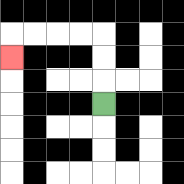{'start': '[4, 4]', 'end': '[0, 2]', 'path_directions': 'U,U,U,L,L,L,L,D', 'path_coordinates': '[[4, 4], [4, 3], [4, 2], [4, 1], [3, 1], [2, 1], [1, 1], [0, 1], [0, 2]]'}